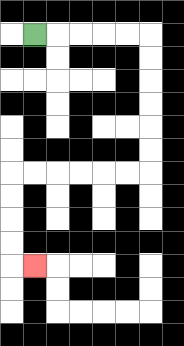{'start': '[1, 1]', 'end': '[1, 11]', 'path_directions': 'R,R,R,R,R,D,D,D,D,D,D,L,L,L,L,L,L,D,D,D,D,R', 'path_coordinates': '[[1, 1], [2, 1], [3, 1], [4, 1], [5, 1], [6, 1], [6, 2], [6, 3], [6, 4], [6, 5], [6, 6], [6, 7], [5, 7], [4, 7], [3, 7], [2, 7], [1, 7], [0, 7], [0, 8], [0, 9], [0, 10], [0, 11], [1, 11]]'}